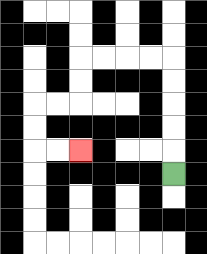{'start': '[7, 7]', 'end': '[3, 6]', 'path_directions': 'U,U,U,U,U,L,L,L,L,D,D,L,L,D,D,R,R', 'path_coordinates': '[[7, 7], [7, 6], [7, 5], [7, 4], [7, 3], [7, 2], [6, 2], [5, 2], [4, 2], [3, 2], [3, 3], [3, 4], [2, 4], [1, 4], [1, 5], [1, 6], [2, 6], [3, 6]]'}